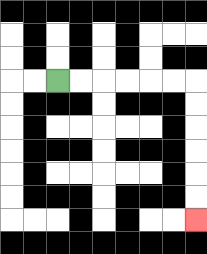{'start': '[2, 3]', 'end': '[8, 9]', 'path_directions': 'R,R,R,R,R,R,D,D,D,D,D,D', 'path_coordinates': '[[2, 3], [3, 3], [4, 3], [5, 3], [6, 3], [7, 3], [8, 3], [8, 4], [8, 5], [8, 6], [8, 7], [8, 8], [8, 9]]'}